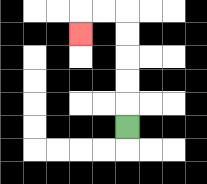{'start': '[5, 5]', 'end': '[3, 1]', 'path_directions': 'U,U,U,U,U,L,L,D', 'path_coordinates': '[[5, 5], [5, 4], [5, 3], [5, 2], [5, 1], [5, 0], [4, 0], [3, 0], [3, 1]]'}